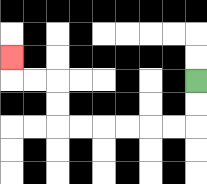{'start': '[8, 3]', 'end': '[0, 2]', 'path_directions': 'D,D,L,L,L,L,L,L,U,U,L,L,U', 'path_coordinates': '[[8, 3], [8, 4], [8, 5], [7, 5], [6, 5], [5, 5], [4, 5], [3, 5], [2, 5], [2, 4], [2, 3], [1, 3], [0, 3], [0, 2]]'}